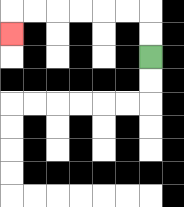{'start': '[6, 2]', 'end': '[0, 1]', 'path_directions': 'U,U,L,L,L,L,L,L,D', 'path_coordinates': '[[6, 2], [6, 1], [6, 0], [5, 0], [4, 0], [3, 0], [2, 0], [1, 0], [0, 0], [0, 1]]'}